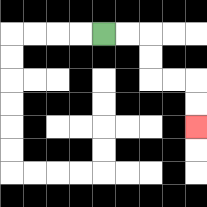{'start': '[4, 1]', 'end': '[8, 5]', 'path_directions': 'R,R,D,D,R,R,D,D', 'path_coordinates': '[[4, 1], [5, 1], [6, 1], [6, 2], [6, 3], [7, 3], [8, 3], [8, 4], [8, 5]]'}